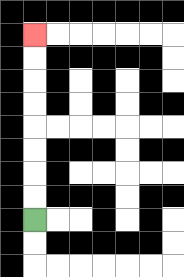{'start': '[1, 9]', 'end': '[1, 1]', 'path_directions': 'U,U,U,U,U,U,U,U', 'path_coordinates': '[[1, 9], [1, 8], [1, 7], [1, 6], [1, 5], [1, 4], [1, 3], [1, 2], [1, 1]]'}